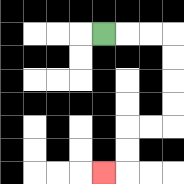{'start': '[4, 1]', 'end': '[4, 7]', 'path_directions': 'R,R,R,D,D,D,D,L,L,D,D,L', 'path_coordinates': '[[4, 1], [5, 1], [6, 1], [7, 1], [7, 2], [7, 3], [7, 4], [7, 5], [6, 5], [5, 5], [5, 6], [5, 7], [4, 7]]'}